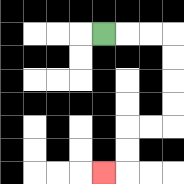{'start': '[4, 1]', 'end': '[4, 7]', 'path_directions': 'R,R,R,D,D,D,D,L,L,D,D,L', 'path_coordinates': '[[4, 1], [5, 1], [6, 1], [7, 1], [7, 2], [7, 3], [7, 4], [7, 5], [6, 5], [5, 5], [5, 6], [5, 7], [4, 7]]'}